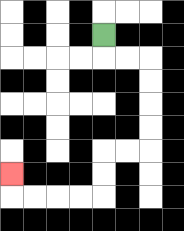{'start': '[4, 1]', 'end': '[0, 7]', 'path_directions': 'D,R,R,D,D,D,D,L,L,D,D,L,L,L,L,U', 'path_coordinates': '[[4, 1], [4, 2], [5, 2], [6, 2], [6, 3], [6, 4], [6, 5], [6, 6], [5, 6], [4, 6], [4, 7], [4, 8], [3, 8], [2, 8], [1, 8], [0, 8], [0, 7]]'}